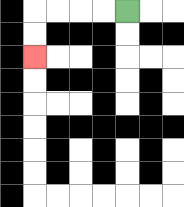{'start': '[5, 0]', 'end': '[1, 2]', 'path_directions': 'L,L,L,L,D,D', 'path_coordinates': '[[5, 0], [4, 0], [3, 0], [2, 0], [1, 0], [1, 1], [1, 2]]'}